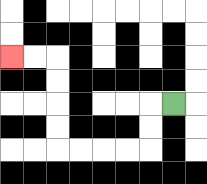{'start': '[7, 4]', 'end': '[0, 2]', 'path_directions': 'L,D,D,L,L,L,L,U,U,U,U,L,L', 'path_coordinates': '[[7, 4], [6, 4], [6, 5], [6, 6], [5, 6], [4, 6], [3, 6], [2, 6], [2, 5], [2, 4], [2, 3], [2, 2], [1, 2], [0, 2]]'}